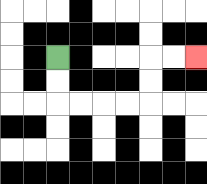{'start': '[2, 2]', 'end': '[8, 2]', 'path_directions': 'D,D,R,R,R,R,U,U,R,R', 'path_coordinates': '[[2, 2], [2, 3], [2, 4], [3, 4], [4, 4], [5, 4], [6, 4], [6, 3], [6, 2], [7, 2], [8, 2]]'}